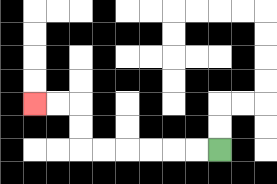{'start': '[9, 6]', 'end': '[1, 4]', 'path_directions': 'L,L,L,L,L,L,U,U,L,L', 'path_coordinates': '[[9, 6], [8, 6], [7, 6], [6, 6], [5, 6], [4, 6], [3, 6], [3, 5], [3, 4], [2, 4], [1, 4]]'}